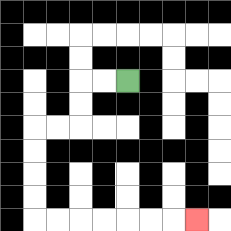{'start': '[5, 3]', 'end': '[8, 9]', 'path_directions': 'L,L,D,D,L,L,D,D,D,D,R,R,R,R,R,R,R', 'path_coordinates': '[[5, 3], [4, 3], [3, 3], [3, 4], [3, 5], [2, 5], [1, 5], [1, 6], [1, 7], [1, 8], [1, 9], [2, 9], [3, 9], [4, 9], [5, 9], [6, 9], [7, 9], [8, 9]]'}